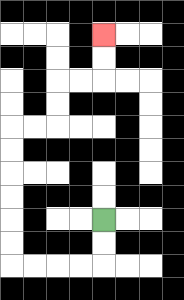{'start': '[4, 9]', 'end': '[4, 1]', 'path_directions': 'D,D,L,L,L,L,U,U,U,U,U,U,R,R,U,U,R,R,U,U', 'path_coordinates': '[[4, 9], [4, 10], [4, 11], [3, 11], [2, 11], [1, 11], [0, 11], [0, 10], [0, 9], [0, 8], [0, 7], [0, 6], [0, 5], [1, 5], [2, 5], [2, 4], [2, 3], [3, 3], [4, 3], [4, 2], [4, 1]]'}